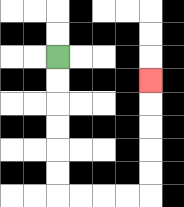{'start': '[2, 2]', 'end': '[6, 3]', 'path_directions': 'D,D,D,D,D,D,R,R,R,R,U,U,U,U,U', 'path_coordinates': '[[2, 2], [2, 3], [2, 4], [2, 5], [2, 6], [2, 7], [2, 8], [3, 8], [4, 8], [5, 8], [6, 8], [6, 7], [6, 6], [6, 5], [6, 4], [6, 3]]'}